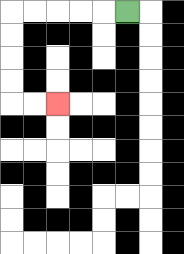{'start': '[5, 0]', 'end': '[2, 4]', 'path_directions': 'L,L,L,L,L,D,D,D,D,R,R', 'path_coordinates': '[[5, 0], [4, 0], [3, 0], [2, 0], [1, 0], [0, 0], [0, 1], [0, 2], [0, 3], [0, 4], [1, 4], [2, 4]]'}